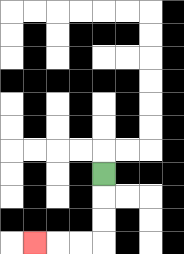{'start': '[4, 7]', 'end': '[1, 10]', 'path_directions': 'D,D,D,L,L,L', 'path_coordinates': '[[4, 7], [4, 8], [4, 9], [4, 10], [3, 10], [2, 10], [1, 10]]'}